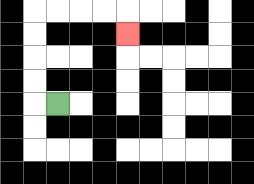{'start': '[2, 4]', 'end': '[5, 1]', 'path_directions': 'L,U,U,U,U,R,R,R,R,D', 'path_coordinates': '[[2, 4], [1, 4], [1, 3], [1, 2], [1, 1], [1, 0], [2, 0], [3, 0], [4, 0], [5, 0], [5, 1]]'}